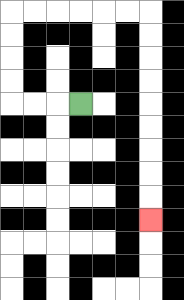{'start': '[3, 4]', 'end': '[6, 9]', 'path_directions': 'L,L,L,U,U,U,U,R,R,R,R,R,R,D,D,D,D,D,D,D,D,D', 'path_coordinates': '[[3, 4], [2, 4], [1, 4], [0, 4], [0, 3], [0, 2], [0, 1], [0, 0], [1, 0], [2, 0], [3, 0], [4, 0], [5, 0], [6, 0], [6, 1], [6, 2], [6, 3], [6, 4], [6, 5], [6, 6], [6, 7], [6, 8], [6, 9]]'}